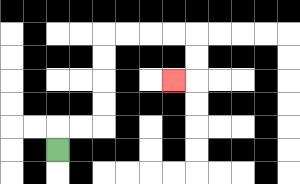{'start': '[2, 6]', 'end': '[7, 3]', 'path_directions': 'U,R,R,U,U,U,U,R,R,R,R,D,D,L', 'path_coordinates': '[[2, 6], [2, 5], [3, 5], [4, 5], [4, 4], [4, 3], [4, 2], [4, 1], [5, 1], [6, 1], [7, 1], [8, 1], [8, 2], [8, 3], [7, 3]]'}